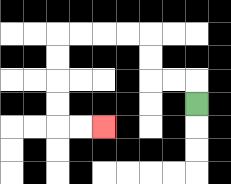{'start': '[8, 4]', 'end': '[4, 5]', 'path_directions': 'U,L,L,U,U,L,L,L,L,D,D,D,D,R,R', 'path_coordinates': '[[8, 4], [8, 3], [7, 3], [6, 3], [6, 2], [6, 1], [5, 1], [4, 1], [3, 1], [2, 1], [2, 2], [2, 3], [2, 4], [2, 5], [3, 5], [4, 5]]'}